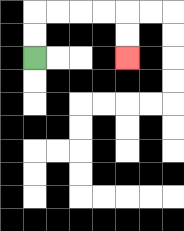{'start': '[1, 2]', 'end': '[5, 2]', 'path_directions': 'U,U,R,R,R,R,D,D', 'path_coordinates': '[[1, 2], [1, 1], [1, 0], [2, 0], [3, 0], [4, 0], [5, 0], [5, 1], [5, 2]]'}